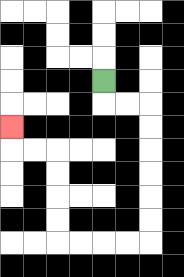{'start': '[4, 3]', 'end': '[0, 5]', 'path_directions': 'D,R,R,D,D,D,D,D,D,L,L,L,L,U,U,U,U,L,L,U', 'path_coordinates': '[[4, 3], [4, 4], [5, 4], [6, 4], [6, 5], [6, 6], [6, 7], [6, 8], [6, 9], [6, 10], [5, 10], [4, 10], [3, 10], [2, 10], [2, 9], [2, 8], [2, 7], [2, 6], [1, 6], [0, 6], [0, 5]]'}